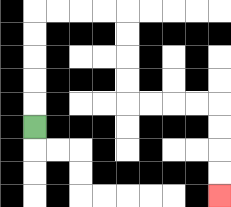{'start': '[1, 5]', 'end': '[9, 8]', 'path_directions': 'U,U,U,U,U,R,R,R,R,D,D,D,D,R,R,R,R,D,D,D,D', 'path_coordinates': '[[1, 5], [1, 4], [1, 3], [1, 2], [1, 1], [1, 0], [2, 0], [3, 0], [4, 0], [5, 0], [5, 1], [5, 2], [5, 3], [5, 4], [6, 4], [7, 4], [8, 4], [9, 4], [9, 5], [9, 6], [9, 7], [9, 8]]'}